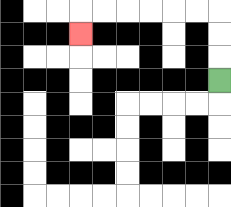{'start': '[9, 3]', 'end': '[3, 1]', 'path_directions': 'U,U,U,L,L,L,L,L,L,D', 'path_coordinates': '[[9, 3], [9, 2], [9, 1], [9, 0], [8, 0], [7, 0], [6, 0], [5, 0], [4, 0], [3, 0], [3, 1]]'}